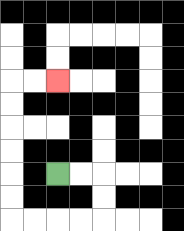{'start': '[2, 7]', 'end': '[2, 3]', 'path_directions': 'R,R,D,D,L,L,L,L,U,U,U,U,U,U,R,R', 'path_coordinates': '[[2, 7], [3, 7], [4, 7], [4, 8], [4, 9], [3, 9], [2, 9], [1, 9], [0, 9], [0, 8], [0, 7], [0, 6], [0, 5], [0, 4], [0, 3], [1, 3], [2, 3]]'}